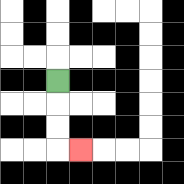{'start': '[2, 3]', 'end': '[3, 6]', 'path_directions': 'D,D,D,R', 'path_coordinates': '[[2, 3], [2, 4], [2, 5], [2, 6], [3, 6]]'}